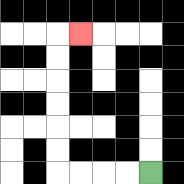{'start': '[6, 7]', 'end': '[3, 1]', 'path_directions': 'L,L,L,L,U,U,U,U,U,U,R', 'path_coordinates': '[[6, 7], [5, 7], [4, 7], [3, 7], [2, 7], [2, 6], [2, 5], [2, 4], [2, 3], [2, 2], [2, 1], [3, 1]]'}